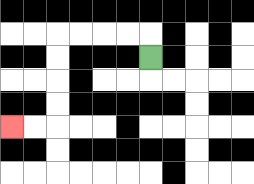{'start': '[6, 2]', 'end': '[0, 5]', 'path_directions': 'U,L,L,L,L,D,D,D,D,L,L', 'path_coordinates': '[[6, 2], [6, 1], [5, 1], [4, 1], [3, 1], [2, 1], [2, 2], [2, 3], [2, 4], [2, 5], [1, 5], [0, 5]]'}